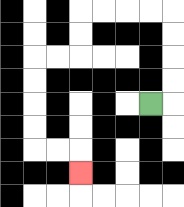{'start': '[6, 4]', 'end': '[3, 7]', 'path_directions': 'R,U,U,U,U,L,L,L,L,D,D,L,L,D,D,D,D,R,R,D', 'path_coordinates': '[[6, 4], [7, 4], [7, 3], [7, 2], [7, 1], [7, 0], [6, 0], [5, 0], [4, 0], [3, 0], [3, 1], [3, 2], [2, 2], [1, 2], [1, 3], [1, 4], [1, 5], [1, 6], [2, 6], [3, 6], [3, 7]]'}